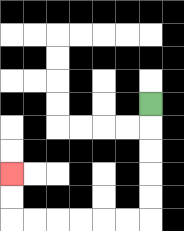{'start': '[6, 4]', 'end': '[0, 7]', 'path_directions': 'D,D,D,D,D,L,L,L,L,L,L,U,U', 'path_coordinates': '[[6, 4], [6, 5], [6, 6], [6, 7], [6, 8], [6, 9], [5, 9], [4, 9], [3, 9], [2, 9], [1, 9], [0, 9], [0, 8], [0, 7]]'}